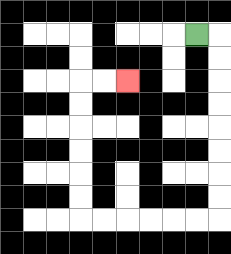{'start': '[8, 1]', 'end': '[5, 3]', 'path_directions': 'R,D,D,D,D,D,D,D,D,L,L,L,L,L,L,U,U,U,U,U,U,R,R', 'path_coordinates': '[[8, 1], [9, 1], [9, 2], [9, 3], [9, 4], [9, 5], [9, 6], [9, 7], [9, 8], [9, 9], [8, 9], [7, 9], [6, 9], [5, 9], [4, 9], [3, 9], [3, 8], [3, 7], [3, 6], [3, 5], [3, 4], [3, 3], [4, 3], [5, 3]]'}